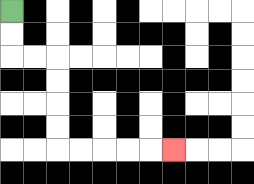{'start': '[0, 0]', 'end': '[7, 6]', 'path_directions': 'D,D,R,R,D,D,D,D,R,R,R,R,R', 'path_coordinates': '[[0, 0], [0, 1], [0, 2], [1, 2], [2, 2], [2, 3], [2, 4], [2, 5], [2, 6], [3, 6], [4, 6], [5, 6], [6, 6], [7, 6]]'}